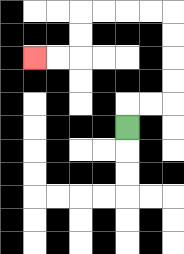{'start': '[5, 5]', 'end': '[1, 2]', 'path_directions': 'U,R,R,U,U,U,U,L,L,L,L,D,D,L,L', 'path_coordinates': '[[5, 5], [5, 4], [6, 4], [7, 4], [7, 3], [7, 2], [7, 1], [7, 0], [6, 0], [5, 0], [4, 0], [3, 0], [3, 1], [3, 2], [2, 2], [1, 2]]'}